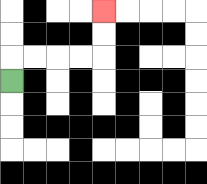{'start': '[0, 3]', 'end': '[4, 0]', 'path_directions': 'U,R,R,R,R,U,U', 'path_coordinates': '[[0, 3], [0, 2], [1, 2], [2, 2], [3, 2], [4, 2], [4, 1], [4, 0]]'}